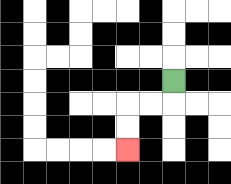{'start': '[7, 3]', 'end': '[5, 6]', 'path_directions': 'D,L,L,D,D', 'path_coordinates': '[[7, 3], [7, 4], [6, 4], [5, 4], [5, 5], [5, 6]]'}